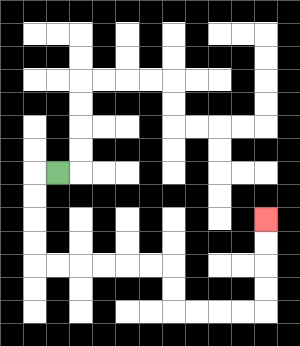{'start': '[2, 7]', 'end': '[11, 9]', 'path_directions': 'L,D,D,D,D,R,R,R,R,R,R,D,D,R,R,R,R,U,U,U,U', 'path_coordinates': '[[2, 7], [1, 7], [1, 8], [1, 9], [1, 10], [1, 11], [2, 11], [3, 11], [4, 11], [5, 11], [6, 11], [7, 11], [7, 12], [7, 13], [8, 13], [9, 13], [10, 13], [11, 13], [11, 12], [11, 11], [11, 10], [11, 9]]'}